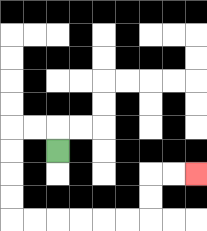{'start': '[2, 6]', 'end': '[8, 7]', 'path_directions': 'U,L,L,D,D,D,D,R,R,R,R,R,R,U,U,R,R', 'path_coordinates': '[[2, 6], [2, 5], [1, 5], [0, 5], [0, 6], [0, 7], [0, 8], [0, 9], [1, 9], [2, 9], [3, 9], [4, 9], [5, 9], [6, 9], [6, 8], [6, 7], [7, 7], [8, 7]]'}